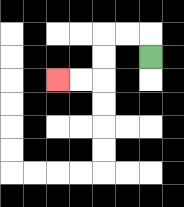{'start': '[6, 2]', 'end': '[2, 3]', 'path_directions': 'U,L,L,D,D,L,L', 'path_coordinates': '[[6, 2], [6, 1], [5, 1], [4, 1], [4, 2], [4, 3], [3, 3], [2, 3]]'}